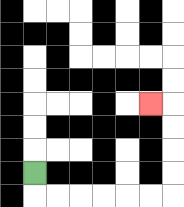{'start': '[1, 7]', 'end': '[6, 4]', 'path_directions': 'D,R,R,R,R,R,R,U,U,U,U,L', 'path_coordinates': '[[1, 7], [1, 8], [2, 8], [3, 8], [4, 8], [5, 8], [6, 8], [7, 8], [7, 7], [7, 6], [7, 5], [7, 4], [6, 4]]'}